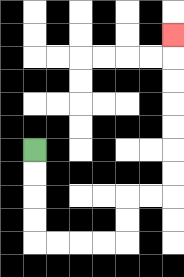{'start': '[1, 6]', 'end': '[7, 1]', 'path_directions': 'D,D,D,D,R,R,R,R,U,U,R,R,U,U,U,U,U,U,U', 'path_coordinates': '[[1, 6], [1, 7], [1, 8], [1, 9], [1, 10], [2, 10], [3, 10], [4, 10], [5, 10], [5, 9], [5, 8], [6, 8], [7, 8], [7, 7], [7, 6], [7, 5], [7, 4], [7, 3], [7, 2], [7, 1]]'}